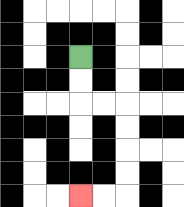{'start': '[3, 2]', 'end': '[3, 8]', 'path_directions': 'D,D,R,R,D,D,D,D,L,L', 'path_coordinates': '[[3, 2], [3, 3], [3, 4], [4, 4], [5, 4], [5, 5], [5, 6], [5, 7], [5, 8], [4, 8], [3, 8]]'}